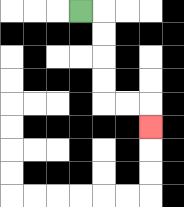{'start': '[3, 0]', 'end': '[6, 5]', 'path_directions': 'R,D,D,D,D,R,R,D', 'path_coordinates': '[[3, 0], [4, 0], [4, 1], [4, 2], [4, 3], [4, 4], [5, 4], [6, 4], [6, 5]]'}